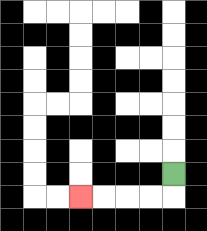{'start': '[7, 7]', 'end': '[3, 8]', 'path_directions': 'D,L,L,L,L', 'path_coordinates': '[[7, 7], [7, 8], [6, 8], [5, 8], [4, 8], [3, 8]]'}